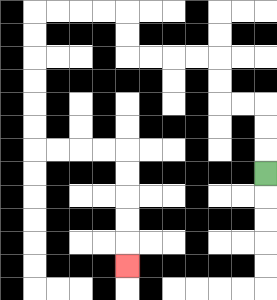{'start': '[11, 7]', 'end': '[5, 11]', 'path_directions': 'U,U,U,L,L,U,U,L,L,L,L,U,U,L,L,L,L,D,D,D,D,D,D,R,R,R,R,D,D,D,D,D', 'path_coordinates': '[[11, 7], [11, 6], [11, 5], [11, 4], [10, 4], [9, 4], [9, 3], [9, 2], [8, 2], [7, 2], [6, 2], [5, 2], [5, 1], [5, 0], [4, 0], [3, 0], [2, 0], [1, 0], [1, 1], [1, 2], [1, 3], [1, 4], [1, 5], [1, 6], [2, 6], [3, 6], [4, 6], [5, 6], [5, 7], [5, 8], [5, 9], [5, 10], [5, 11]]'}